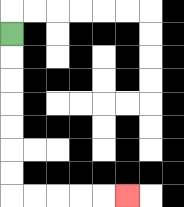{'start': '[0, 1]', 'end': '[5, 8]', 'path_directions': 'D,D,D,D,D,D,D,R,R,R,R,R', 'path_coordinates': '[[0, 1], [0, 2], [0, 3], [0, 4], [0, 5], [0, 6], [0, 7], [0, 8], [1, 8], [2, 8], [3, 8], [4, 8], [5, 8]]'}